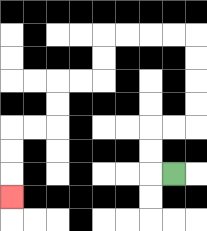{'start': '[7, 7]', 'end': '[0, 8]', 'path_directions': 'L,U,U,R,R,U,U,U,U,L,L,L,L,D,D,L,L,D,D,L,L,D,D,D', 'path_coordinates': '[[7, 7], [6, 7], [6, 6], [6, 5], [7, 5], [8, 5], [8, 4], [8, 3], [8, 2], [8, 1], [7, 1], [6, 1], [5, 1], [4, 1], [4, 2], [4, 3], [3, 3], [2, 3], [2, 4], [2, 5], [1, 5], [0, 5], [0, 6], [0, 7], [0, 8]]'}